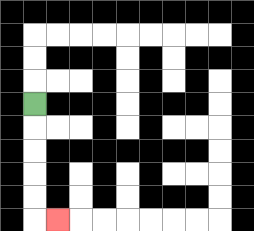{'start': '[1, 4]', 'end': '[2, 9]', 'path_directions': 'D,D,D,D,D,R', 'path_coordinates': '[[1, 4], [1, 5], [1, 6], [1, 7], [1, 8], [1, 9], [2, 9]]'}